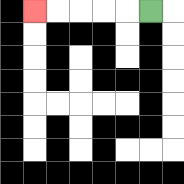{'start': '[6, 0]', 'end': '[1, 0]', 'path_directions': 'L,L,L,L,L', 'path_coordinates': '[[6, 0], [5, 0], [4, 0], [3, 0], [2, 0], [1, 0]]'}